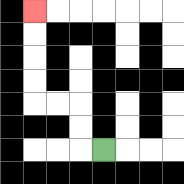{'start': '[4, 6]', 'end': '[1, 0]', 'path_directions': 'L,U,U,L,L,U,U,U,U', 'path_coordinates': '[[4, 6], [3, 6], [3, 5], [3, 4], [2, 4], [1, 4], [1, 3], [1, 2], [1, 1], [1, 0]]'}